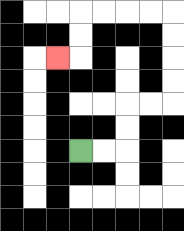{'start': '[3, 6]', 'end': '[2, 2]', 'path_directions': 'R,R,U,U,R,R,U,U,U,U,L,L,L,L,D,D,L', 'path_coordinates': '[[3, 6], [4, 6], [5, 6], [5, 5], [5, 4], [6, 4], [7, 4], [7, 3], [7, 2], [7, 1], [7, 0], [6, 0], [5, 0], [4, 0], [3, 0], [3, 1], [3, 2], [2, 2]]'}